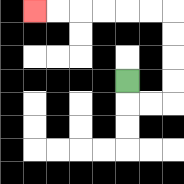{'start': '[5, 3]', 'end': '[1, 0]', 'path_directions': 'D,R,R,U,U,U,U,L,L,L,L,L,L', 'path_coordinates': '[[5, 3], [5, 4], [6, 4], [7, 4], [7, 3], [7, 2], [7, 1], [7, 0], [6, 0], [5, 0], [4, 0], [3, 0], [2, 0], [1, 0]]'}